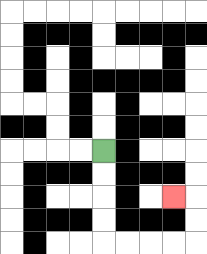{'start': '[4, 6]', 'end': '[7, 8]', 'path_directions': 'D,D,D,D,R,R,R,R,U,U,L', 'path_coordinates': '[[4, 6], [4, 7], [4, 8], [4, 9], [4, 10], [5, 10], [6, 10], [7, 10], [8, 10], [8, 9], [8, 8], [7, 8]]'}